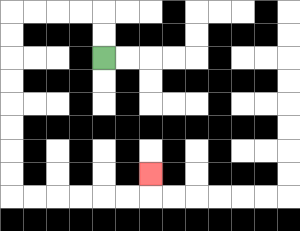{'start': '[4, 2]', 'end': '[6, 7]', 'path_directions': 'U,U,L,L,L,L,D,D,D,D,D,D,D,D,R,R,R,R,R,R,U', 'path_coordinates': '[[4, 2], [4, 1], [4, 0], [3, 0], [2, 0], [1, 0], [0, 0], [0, 1], [0, 2], [0, 3], [0, 4], [0, 5], [0, 6], [0, 7], [0, 8], [1, 8], [2, 8], [3, 8], [4, 8], [5, 8], [6, 8], [6, 7]]'}